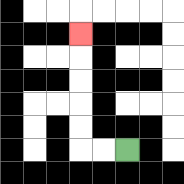{'start': '[5, 6]', 'end': '[3, 1]', 'path_directions': 'L,L,U,U,U,U,U', 'path_coordinates': '[[5, 6], [4, 6], [3, 6], [3, 5], [3, 4], [3, 3], [3, 2], [3, 1]]'}